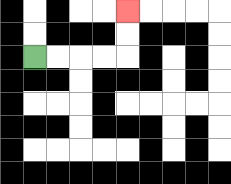{'start': '[1, 2]', 'end': '[5, 0]', 'path_directions': 'R,R,R,R,U,U', 'path_coordinates': '[[1, 2], [2, 2], [3, 2], [4, 2], [5, 2], [5, 1], [5, 0]]'}